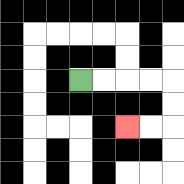{'start': '[3, 3]', 'end': '[5, 5]', 'path_directions': 'R,R,R,R,D,D,L,L', 'path_coordinates': '[[3, 3], [4, 3], [5, 3], [6, 3], [7, 3], [7, 4], [7, 5], [6, 5], [5, 5]]'}